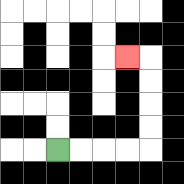{'start': '[2, 6]', 'end': '[5, 2]', 'path_directions': 'R,R,R,R,U,U,U,U,L', 'path_coordinates': '[[2, 6], [3, 6], [4, 6], [5, 6], [6, 6], [6, 5], [6, 4], [6, 3], [6, 2], [5, 2]]'}